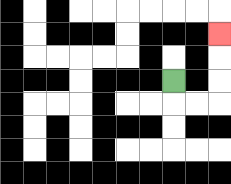{'start': '[7, 3]', 'end': '[9, 1]', 'path_directions': 'D,R,R,U,U,U', 'path_coordinates': '[[7, 3], [7, 4], [8, 4], [9, 4], [9, 3], [9, 2], [9, 1]]'}